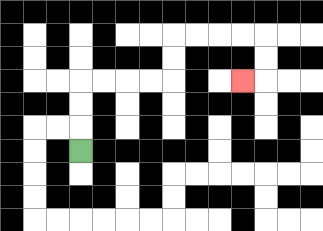{'start': '[3, 6]', 'end': '[10, 3]', 'path_directions': 'U,U,U,R,R,R,R,U,U,R,R,R,R,D,D,L', 'path_coordinates': '[[3, 6], [3, 5], [3, 4], [3, 3], [4, 3], [5, 3], [6, 3], [7, 3], [7, 2], [7, 1], [8, 1], [9, 1], [10, 1], [11, 1], [11, 2], [11, 3], [10, 3]]'}